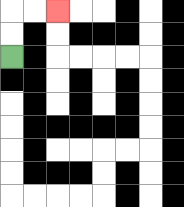{'start': '[0, 2]', 'end': '[2, 0]', 'path_directions': 'U,U,R,R', 'path_coordinates': '[[0, 2], [0, 1], [0, 0], [1, 0], [2, 0]]'}